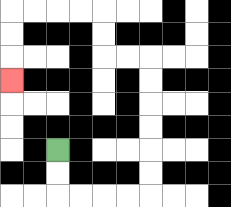{'start': '[2, 6]', 'end': '[0, 3]', 'path_directions': 'D,D,R,R,R,R,U,U,U,U,U,U,L,L,U,U,L,L,L,L,D,D,D', 'path_coordinates': '[[2, 6], [2, 7], [2, 8], [3, 8], [4, 8], [5, 8], [6, 8], [6, 7], [6, 6], [6, 5], [6, 4], [6, 3], [6, 2], [5, 2], [4, 2], [4, 1], [4, 0], [3, 0], [2, 0], [1, 0], [0, 0], [0, 1], [0, 2], [0, 3]]'}